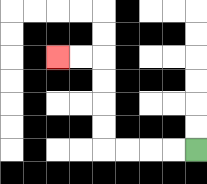{'start': '[8, 6]', 'end': '[2, 2]', 'path_directions': 'L,L,L,L,U,U,U,U,L,L', 'path_coordinates': '[[8, 6], [7, 6], [6, 6], [5, 6], [4, 6], [4, 5], [4, 4], [4, 3], [4, 2], [3, 2], [2, 2]]'}